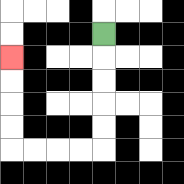{'start': '[4, 1]', 'end': '[0, 2]', 'path_directions': 'D,D,D,D,D,L,L,L,L,U,U,U,U', 'path_coordinates': '[[4, 1], [4, 2], [4, 3], [4, 4], [4, 5], [4, 6], [3, 6], [2, 6], [1, 6], [0, 6], [0, 5], [0, 4], [0, 3], [0, 2]]'}